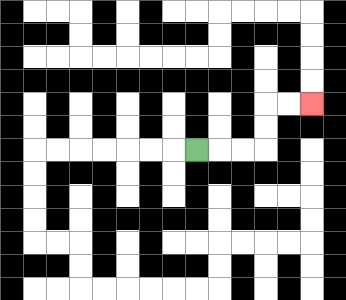{'start': '[8, 6]', 'end': '[13, 4]', 'path_directions': 'R,R,R,U,U,R,R', 'path_coordinates': '[[8, 6], [9, 6], [10, 6], [11, 6], [11, 5], [11, 4], [12, 4], [13, 4]]'}